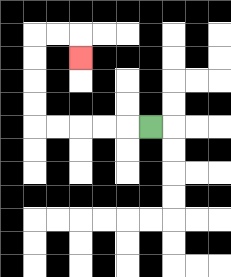{'start': '[6, 5]', 'end': '[3, 2]', 'path_directions': 'L,L,L,L,L,U,U,U,U,R,R,D', 'path_coordinates': '[[6, 5], [5, 5], [4, 5], [3, 5], [2, 5], [1, 5], [1, 4], [1, 3], [1, 2], [1, 1], [2, 1], [3, 1], [3, 2]]'}